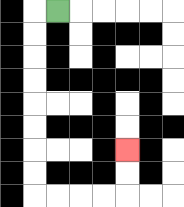{'start': '[2, 0]', 'end': '[5, 6]', 'path_directions': 'L,D,D,D,D,D,D,D,D,R,R,R,R,U,U', 'path_coordinates': '[[2, 0], [1, 0], [1, 1], [1, 2], [1, 3], [1, 4], [1, 5], [1, 6], [1, 7], [1, 8], [2, 8], [3, 8], [4, 8], [5, 8], [5, 7], [5, 6]]'}